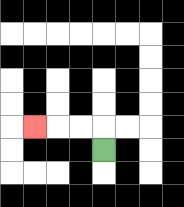{'start': '[4, 6]', 'end': '[1, 5]', 'path_directions': 'U,L,L,L', 'path_coordinates': '[[4, 6], [4, 5], [3, 5], [2, 5], [1, 5]]'}